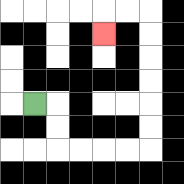{'start': '[1, 4]', 'end': '[4, 1]', 'path_directions': 'R,D,D,R,R,R,R,U,U,U,U,U,U,L,L,D', 'path_coordinates': '[[1, 4], [2, 4], [2, 5], [2, 6], [3, 6], [4, 6], [5, 6], [6, 6], [6, 5], [6, 4], [6, 3], [6, 2], [6, 1], [6, 0], [5, 0], [4, 0], [4, 1]]'}